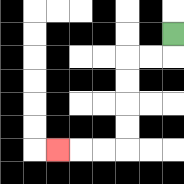{'start': '[7, 1]', 'end': '[2, 6]', 'path_directions': 'D,L,L,D,D,D,D,L,L,L', 'path_coordinates': '[[7, 1], [7, 2], [6, 2], [5, 2], [5, 3], [5, 4], [5, 5], [5, 6], [4, 6], [3, 6], [2, 6]]'}